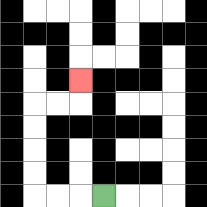{'start': '[4, 8]', 'end': '[3, 3]', 'path_directions': 'L,L,L,U,U,U,U,R,R,U', 'path_coordinates': '[[4, 8], [3, 8], [2, 8], [1, 8], [1, 7], [1, 6], [1, 5], [1, 4], [2, 4], [3, 4], [3, 3]]'}